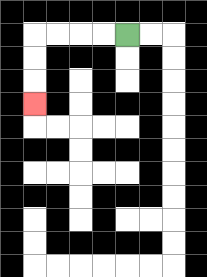{'start': '[5, 1]', 'end': '[1, 4]', 'path_directions': 'L,L,L,L,D,D,D', 'path_coordinates': '[[5, 1], [4, 1], [3, 1], [2, 1], [1, 1], [1, 2], [1, 3], [1, 4]]'}